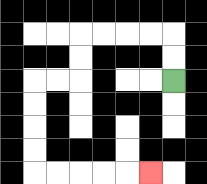{'start': '[7, 3]', 'end': '[6, 7]', 'path_directions': 'U,U,L,L,L,L,D,D,L,L,D,D,D,D,R,R,R,R,R', 'path_coordinates': '[[7, 3], [7, 2], [7, 1], [6, 1], [5, 1], [4, 1], [3, 1], [3, 2], [3, 3], [2, 3], [1, 3], [1, 4], [1, 5], [1, 6], [1, 7], [2, 7], [3, 7], [4, 7], [5, 7], [6, 7]]'}